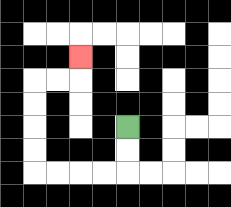{'start': '[5, 5]', 'end': '[3, 2]', 'path_directions': 'D,D,L,L,L,L,U,U,U,U,R,R,U', 'path_coordinates': '[[5, 5], [5, 6], [5, 7], [4, 7], [3, 7], [2, 7], [1, 7], [1, 6], [1, 5], [1, 4], [1, 3], [2, 3], [3, 3], [3, 2]]'}